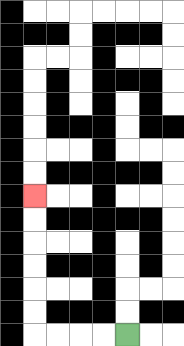{'start': '[5, 14]', 'end': '[1, 8]', 'path_directions': 'L,L,L,L,U,U,U,U,U,U', 'path_coordinates': '[[5, 14], [4, 14], [3, 14], [2, 14], [1, 14], [1, 13], [1, 12], [1, 11], [1, 10], [1, 9], [1, 8]]'}